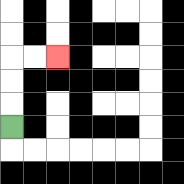{'start': '[0, 5]', 'end': '[2, 2]', 'path_directions': 'U,U,U,R,R', 'path_coordinates': '[[0, 5], [0, 4], [0, 3], [0, 2], [1, 2], [2, 2]]'}